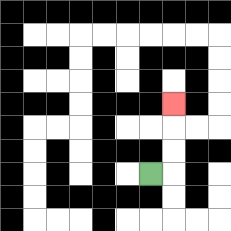{'start': '[6, 7]', 'end': '[7, 4]', 'path_directions': 'R,U,U,U', 'path_coordinates': '[[6, 7], [7, 7], [7, 6], [7, 5], [7, 4]]'}